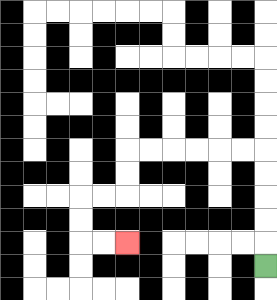{'start': '[11, 11]', 'end': '[5, 10]', 'path_directions': 'U,U,U,U,U,L,L,L,L,L,L,D,D,L,L,D,D,R,R', 'path_coordinates': '[[11, 11], [11, 10], [11, 9], [11, 8], [11, 7], [11, 6], [10, 6], [9, 6], [8, 6], [7, 6], [6, 6], [5, 6], [5, 7], [5, 8], [4, 8], [3, 8], [3, 9], [3, 10], [4, 10], [5, 10]]'}